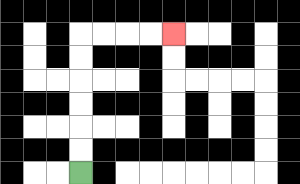{'start': '[3, 7]', 'end': '[7, 1]', 'path_directions': 'U,U,U,U,U,U,R,R,R,R', 'path_coordinates': '[[3, 7], [3, 6], [3, 5], [3, 4], [3, 3], [3, 2], [3, 1], [4, 1], [5, 1], [6, 1], [7, 1]]'}